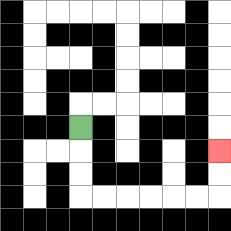{'start': '[3, 5]', 'end': '[9, 6]', 'path_directions': 'D,D,D,R,R,R,R,R,R,U,U', 'path_coordinates': '[[3, 5], [3, 6], [3, 7], [3, 8], [4, 8], [5, 8], [6, 8], [7, 8], [8, 8], [9, 8], [9, 7], [9, 6]]'}